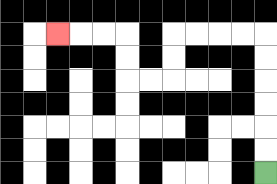{'start': '[11, 7]', 'end': '[2, 1]', 'path_directions': 'U,U,U,U,U,U,L,L,L,L,D,D,L,L,U,U,L,L,L', 'path_coordinates': '[[11, 7], [11, 6], [11, 5], [11, 4], [11, 3], [11, 2], [11, 1], [10, 1], [9, 1], [8, 1], [7, 1], [7, 2], [7, 3], [6, 3], [5, 3], [5, 2], [5, 1], [4, 1], [3, 1], [2, 1]]'}